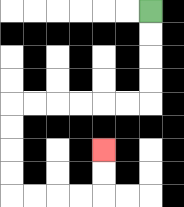{'start': '[6, 0]', 'end': '[4, 6]', 'path_directions': 'D,D,D,D,L,L,L,L,L,L,D,D,D,D,R,R,R,R,U,U', 'path_coordinates': '[[6, 0], [6, 1], [6, 2], [6, 3], [6, 4], [5, 4], [4, 4], [3, 4], [2, 4], [1, 4], [0, 4], [0, 5], [0, 6], [0, 7], [0, 8], [1, 8], [2, 8], [3, 8], [4, 8], [4, 7], [4, 6]]'}